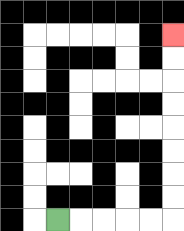{'start': '[2, 9]', 'end': '[7, 1]', 'path_directions': 'R,R,R,R,R,U,U,U,U,U,U,U,U', 'path_coordinates': '[[2, 9], [3, 9], [4, 9], [5, 9], [6, 9], [7, 9], [7, 8], [7, 7], [7, 6], [7, 5], [7, 4], [7, 3], [7, 2], [7, 1]]'}